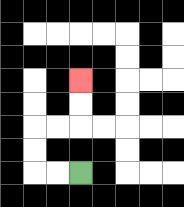{'start': '[3, 7]', 'end': '[3, 3]', 'path_directions': 'L,L,U,U,R,R,U,U', 'path_coordinates': '[[3, 7], [2, 7], [1, 7], [1, 6], [1, 5], [2, 5], [3, 5], [3, 4], [3, 3]]'}